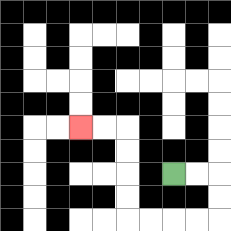{'start': '[7, 7]', 'end': '[3, 5]', 'path_directions': 'R,R,D,D,L,L,L,L,U,U,U,U,L,L', 'path_coordinates': '[[7, 7], [8, 7], [9, 7], [9, 8], [9, 9], [8, 9], [7, 9], [6, 9], [5, 9], [5, 8], [5, 7], [5, 6], [5, 5], [4, 5], [3, 5]]'}